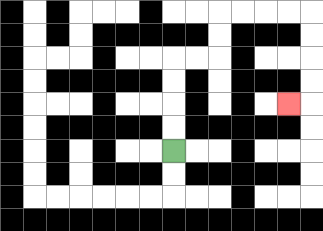{'start': '[7, 6]', 'end': '[12, 4]', 'path_directions': 'U,U,U,U,R,R,U,U,R,R,R,R,D,D,D,D,L', 'path_coordinates': '[[7, 6], [7, 5], [7, 4], [7, 3], [7, 2], [8, 2], [9, 2], [9, 1], [9, 0], [10, 0], [11, 0], [12, 0], [13, 0], [13, 1], [13, 2], [13, 3], [13, 4], [12, 4]]'}